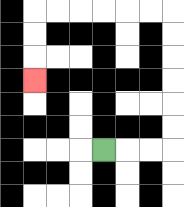{'start': '[4, 6]', 'end': '[1, 3]', 'path_directions': 'R,R,R,U,U,U,U,U,U,L,L,L,L,L,L,D,D,D', 'path_coordinates': '[[4, 6], [5, 6], [6, 6], [7, 6], [7, 5], [7, 4], [7, 3], [7, 2], [7, 1], [7, 0], [6, 0], [5, 0], [4, 0], [3, 0], [2, 0], [1, 0], [1, 1], [1, 2], [1, 3]]'}